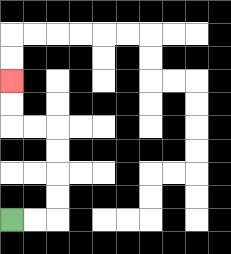{'start': '[0, 9]', 'end': '[0, 3]', 'path_directions': 'R,R,U,U,U,U,L,L,U,U', 'path_coordinates': '[[0, 9], [1, 9], [2, 9], [2, 8], [2, 7], [2, 6], [2, 5], [1, 5], [0, 5], [0, 4], [0, 3]]'}